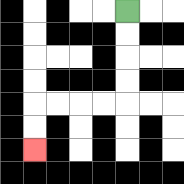{'start': '[5, 0]', 'end': '[1, 6]', 'path_directions': 'D,D,D,D,L,L,L,L,D,D', 'path_coordinates': '[[5, 0], [5, 1], [5, 2], [5, 3], [5, 4], [4, 4], [3, 4], [2, 4], [1, 4], [1, 5], [1, 6]]'}